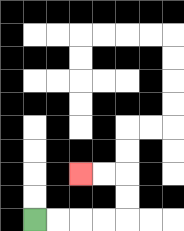{'start': '[1, 9]', 'end': '[3, 7]', 'path_directions': 'R,R,R,R,U,U,L,L', 'path_coordinates': '[[1, 9], [2, 9], [3, 9], [4, 9], [5, 9], [5, 8], [5, 7], [4, 7], [3, 7]]'}